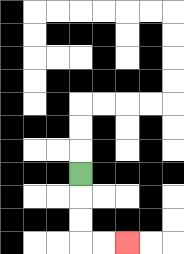{'start': '[3, 7]', 'end': '[5, 10]', 'path_directions': 'D,D,D,R,R', 'path_coordinates': '[[3, 7], [3, 8], [3, 9], [3, 10], [4, 10], [5, 10]]'}